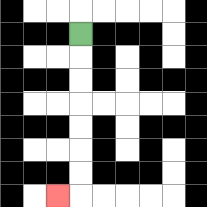{'start': '[3, 1]', 'end': '[2, 8]', 'path_directions': 'D,D,D,D,D,D,D,L', 'path_coordinates': '[[3, 1], [3, 2], [3, 3], [3, 4], [3, 5], [3, 6], [3, 7], [3, 8], [2, 8]]'}